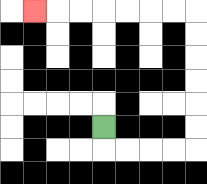{'start': '[4, 5]', 'end': '[1, 0]', 'path_directions': 'D,R,R,R,R,U,U,U,U,U,U,L,L,L,L,L,L,L', 'path_coordinates': '[[4, 5], [4, 6], [5, 6], [6, 6], [7, 6], [8, 6], [8, 5], [8, 4], [8, 3], [8, 2], [8, 1], [8, 0], [7, 0], [6, 0], [5, 0], [4, 0], [3, 0], [2, 0], [1, 0]]'}